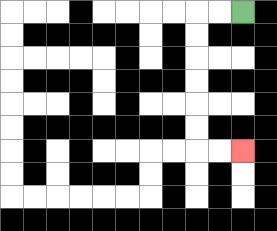{'start': '[10, 0]', 'end': '[10, 6]', 'path_directions': 'L,L,D,D,D,D,D,D,R,R', 'path_coordinates': '[[10, 0], [9, 0], [8, 0], [8, 1], [8, 2], [8, 3], [8, 4], [8, 5], [8, 6], [9, 6], [10, 6]]'}